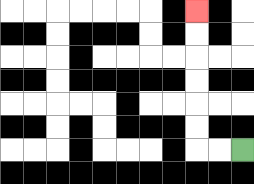{'start': '[10, 6]', 'end': '[8, 0]', 'path_directions': 'L,L,U,U,U,U,U,U', 'path_coordinates': '[[10, 6], [9, 6], [8, 6], [8, 5], [8, 4], [8, 3], [8, 2], [8, 1], [8, 0]]'}